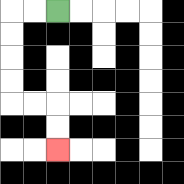{'start': '[2, 0]', 'end': '[2, 6]', 'path_directions': 'L,L,D,D,D,D,R,R,D,D', 'path_coordinates': '[[2, 0], [1, 0], [0, 0], [0, 1], [0, 2], [0, 3], [0, 4], [1, 4], [2, 4], [2, 5], [2, 6]]'}